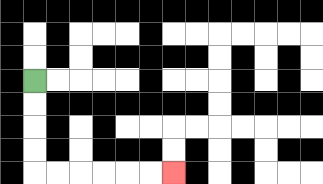{'start': '[1, 3]', 'end': '[7, 7]', 'path_directions': 'D,D,D,D,R,R,R,R,R,R', 'path_coordinates': '[[1, 3], [1, 4], [1, 5], [1, 6], [1, 7], [2, 7], [3, 7], [4, 7], [5, 7], [6, 7], [7, 7]]'}